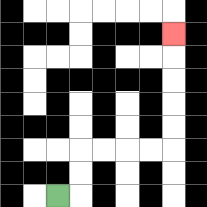{'start': '[2, 8]', 'end': '[7, 1]', 'path_directions': 'R,U,U,R,R,R,R,U,U,U,U,U', 'path_coordinates': '[[2, 8], [3, 8], [3, 7], [3, 6], [4, 6], [5, 6], [6, 6], [7, 6], [7, 5], [7, 4], [7, 3], [7, 2], [7, 1]]'}